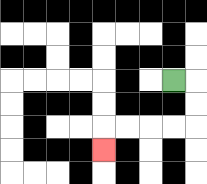{'start': '[7, 3]', 'end': '[4, 6]', 'path_directions': 'R,D,D,L,L,L,L,D', 'path_coordinates': '[[7, 3], [8, 3], [8, 4], [8, 5], [7, 5], [6, 5], [5, 5], [4, 5], [4, 6]]'}